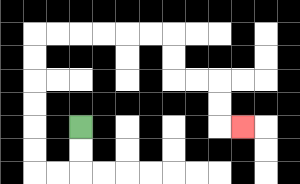{'start': '[3, 5]', 'end': '[10, 5]', 'path_directions': 'D,D,L,L,U,U,U,U,U,U,R,R,R,R,R,R,D,D,R,R,D,D,R', 'path_coordinates': '[[3, 5], [3, 6], [3, 7], [2, 7], [1, 7], [1, 6], [1, 5], [1, 4], [1, 3], [1, 2], [1, 1], [2, 1], [3, 1], [4, 1], [5, 1], [6, 1], [7, 1], [7, 2], [7, 3], [8, 3], [9, 3], [9, 4], [9, 5], [10, 5]]'}